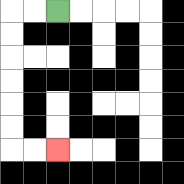{'start': '[2, 0]', 'end': '[2, 6]', 'path_directions': 'L,L,D,D,D,D,D,D,R,R', 'path_coordinates': '[[2, 0], [1, 0], [0, 0], [0, 1], [0, 2], [0, 3], [0, 4], [0, 5], [0, 6], [1, 6], [2, 6]]'}